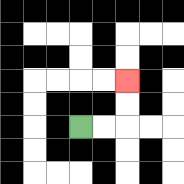{'start': '[3, 5]', 'end': '[5, 3]', 'path_directions': 'R,R,U,U', 'path_coordinates': '[[3, 5], [4, 5], [5, 5], [5, 4], [5, 3]]'}